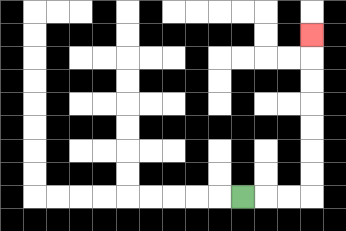{'start': '[10, 8]', 'end': '[13, 1]', 'path_directions': 'R,R,R,U,U,U,U,U,U,U', 'path_coordinates': '[[10, 8], [11, 8], [12, 8], [13, 8], [13, 7], [13, 6], [13, 5], [13, 4], [13, 3], [13, 2], [13, 1]]'}